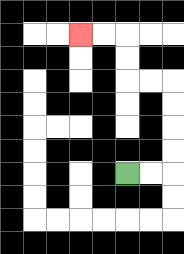{'start': '[5, 7]', 'end': '[3, 1]', 'path_directions': 'R,R,U,U,U,U,L,L,U,U,L,L', 'path_coordinates': '[[5, 7], [6, 7], [7, 7], [7, 6], [7, 5], [7, 4], [7, 3], [6, 3], [5, 3], [5, 2], [5, 1], [4, 1], [3, 1]]'}